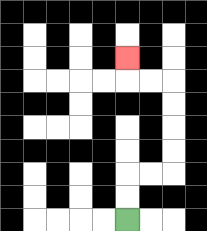{'start': '[5, 9]', 'end': '[5, 2]', 'path_directions': 'U,U,R,R,U,U,U,U,L,L,U', 'path_coordinates': '[[5, 9], [5, 8], [5, 7], [6, 7], [7, 7], [7, 6], [7, 5], [7, 4], [7, 3], [6, 3], [5, 3], [5, 2]]'}